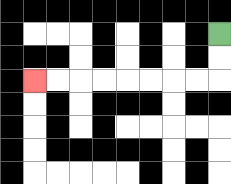{'start': '[9, 1]', 'end': '[1, 3]', 'path_directions': 'D,D,L,L,L,L,L,L,L,L', 'path_coordinates': '[[9, 1], [9, 2], [9, 3], [8, 3], [7, 3], [6, 3], [5, 3], [4, 3], [3, 3], [2, 3], [1, 3]]'}